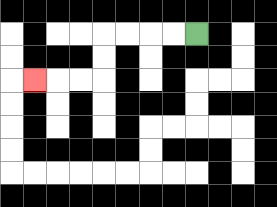{'start': '[8, 1]', 'end': '[1, 3]', 'path_directions': 'L,L,L,L,D,D,L,L,L', 'path_coordinates': '[[8, 1], [7, 1], [6, 1], [5, 1], [4, 1], [4, 2], [4, 3], [3, 3], [2, 3], [1, 3]]'}